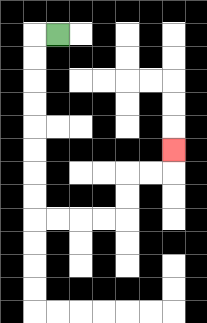{'start': '[2, 1]', 'end': '[7, 6]', 'path_directions': 'L,D,D,D,D,D,D,D,D,R,R,R,R,U,U,R,R,U', 'path_coordinates': '[[2, 1], [1, 1], [1, 2], [1, 3], [1, 4], [1, 5], [1, 6], [1, 7], [1, 8], [1, 9], [2, 9], [3, 9], [4, 9], [5, 9], [5, 8], [5, 7], [6, 7], [7, 7], [7, 6]]'}